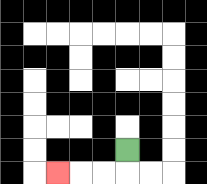{'start': '[5, 6]', 'end': '[2, 7]', 'path_directions': 'D,L,L,L', 'path_coordinates': '[[5, 6], [5, 7], [4, 7], [3, 7], [2, 7]]'}